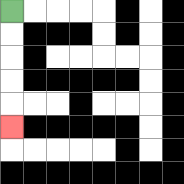{'start': '[0, 0]', 'end': '[0, 5]', 'path_directions': 'D,D,D,D,D', 'path_coordinates': '[[0, 0], [0, 1], [0, 2], [0, 3], [0, 4], [0, 5]]'}